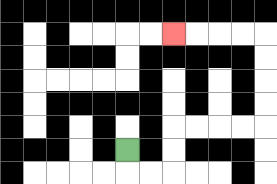{'start': '[5, 6]', 'end': '[7, 1]', 'path_directions': 'D,R,R,U,U,R,R,R,R,U,U,U,U,L,L,L,L', 'path_coordinates': '[[5, 6], [5, 7], [6, 7], [7, 7], [7, 6], [7, 5], [8, 5], [9, 5], [10, 5], [11, 5], [11, 4], [11, 3], [11, 2], [11, 1], [10, 1], [9, 1], [8, 1], [7, 1]]'}